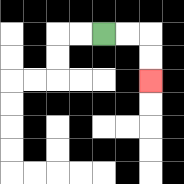{'start': '[4, 1]', 'end': '[6, 3]', 'path_directions': 'R,R,D,D', 'path_coordinates': '[[4, 1], [5, 1], [6, 1], [6, 2], [6, 3]]'}